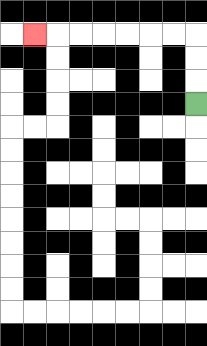{'start': '[8, 4]', 'end': '[1, 1]', 'path_directions': 'U,U,U,L,L,L,L,L,L,L', 'path_coordinates': '[[8, 4], [8, 3], [8, 2], [8, 1], [7, 1], [6, 1], [5, 1], [4, 1], [3, 1], [2, 1], [1, 1]]'}